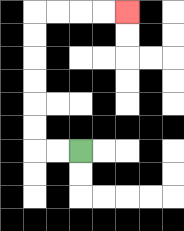{'start': '[3, 6]', 'end': '[5, 0]', 'path_directions': 'L,L,U,U,U,U,U,U,R,R,R,R', 'path_coordinates': '[[3, 6], [2, 6], [1, 6], [1, 5], [1, 4], [1, 3], [1, 2], [1, 1], [1, 0], [2, 0], [3, 0], [4, 0], [5, 0]]'}